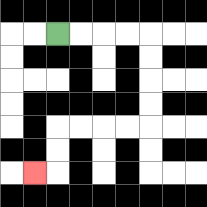{'start': '[2, 1]', 'end': '[1, 7]', 'path_directions': 'R,R,R,R,D,D,D,D,L,L,L,L,D,D,L', 'path_coordinates': '[[2, 1], [3, 1], [4, 1], [5, 1], [6, 1], [6, 2], [6, 3], [6, 4], [6, 5], [5, 5], [4, 5], [3, 5], [2, 5], [2, 6], [2, 7], [1, 7]]'}